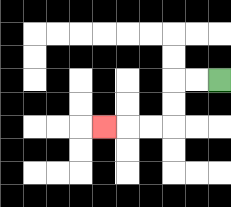{'start': '[9, 3]', 'end': '[4, 5]', 'path_directions': 'L,L,D,D,L,L,L', 'path_coordinates': '[[9, 3], [8, 3], [7, 3], [7, 4], [7, 5], [6, 5], [5, 5], [4, 5]]'}